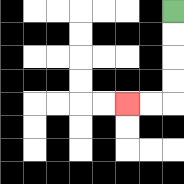{'start': '[7, 0]', 'end': '[5, 4]', 'path_directions': 'D,D,D,D,L,L', 'path_coordinates': '[[7, 0], [7, 1], [7, 2], [7, 3], [7, 4], [6, 4], [5, 4]]'}